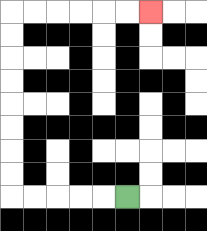{'start': '[5, 8]', 'end': '[6, 0]', 'path_directions': 'L,L,L,L,L,U,U,U,U,U,U,U,U,R,R,R,R,R,R', 'path_coordinates': '[[5, 8], [4, 8], [3, 8], [2, 8], [1, 8], [0, 8], [0, 7], [0, 6], [0, 5], [0, 4], [0, 3], [0, 2], [0, 1], [0, 0], [1, 0], [2, 0], [3, 0], [4, 0], [5, 0], [6, 0]]'}